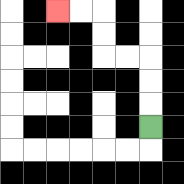{'start': '[6, 5]', 'end': '[2, 0]', 'path_directions': 'U,U,U,L,L,U,U,L,L', 'path_coordinates': '[[6, 5], [6, 4], [6, 3], [6, 2], [5, 2], [4, 2], [4, 1], [4, 0], [3, 0], [2, 0]]'}